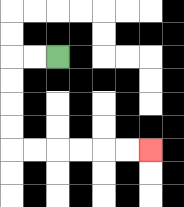{'start': '[2, 2]', 'end': '[6, 6]', 'path_directions': 'L,L,D,D,D,D,R,R,R,R,R,R', 'path_coordinates': '[[2, 2], [1, 2], [0, 2], [0, 3], [0, 4], [0, 5], [0, 6], [1, 6], [2, 6], [3, 6], [4, 6], [5, 6], [6, 6]]'}